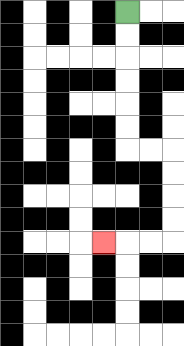{'start': '[5, 0]', 'end': '[4, 10]', 'path_directions': 'D,D,D,D,D,D,R,R,D,D,D,D,L,L,L', 'path_coordinates': '[[5, 0], [5, 1], [5, 2], [5, 3], [5, 4], [5, 5], [5, 6], [6, 6], [7, 6], [7, 7], [7, 8], [7, 9], [7, 10], [6, 10], [5, 10], [4, 10]]'}